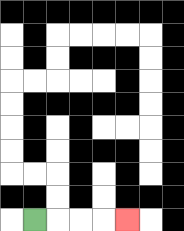{'start': '[1, 9]', 'end': '[5, 9]', 'path_directions': 'R,R,R,R', 'path_coordinates': '[[1, 9], [2, 9], [3, 9], [4, 9], [5, 9]]'}